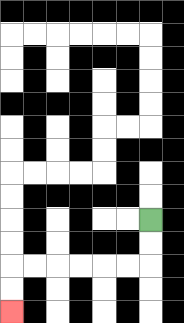{'start': '[6, 9]', 'end': '[0, 13]', 'path_directions': 'D,D,L,L,L,L,L,L,D,D', 'path_coordinates': '[[6, 9], [6, 10], [6, 11], [5, 11], [4, 11], [3, 11], [2, 11], [1, 11], [0, 11], [0, 12], [0, 13]]'}